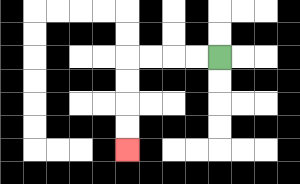{'start': '[9, 2]', 'end': '[5, 6]', 'path_directions': 'L,L,L,L,D,D,D,D', 'path_coordinates': '[[9, 2], [8, 2], [7, 2], [6, 2], [5, 2], [5, 3], [5, 4], [5, 5], [5, 6]]'}